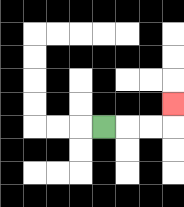{'start': '[4, 5]', 'end': '[7, 4]', 'path_directions': 'R,R,R,U', 'path_coordinates': '[[4, 5], [5, 5], [6, 5], [7, 5], [7, 4]]'}